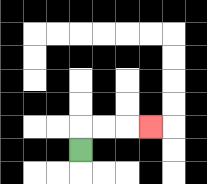{'start': '[3, 6]', 'end': '[6, 5]', 'path_directions': 'U,R,R,R', 'path_coordinates': '[[3, 6], [3, 5], [4, 5], [5, 5], [6, 5]]'}